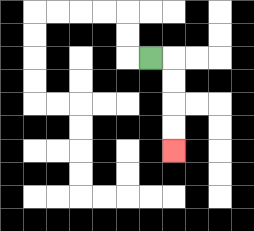{'start': '[6, 2]', 'end': '[7, 6]', 'path_directions': 'R,D,D,D,D', 'path_coordinates': '[[6, 2], [7, 2], [7, 3], [7, 4], [7, 5], [7, 6]]'}